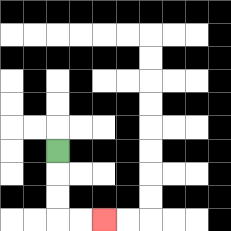{'start': '[2, 6]', 'end': '[4, 9]', 'path_directions': 'D,D,D,R,R', 'path_coordinates': '[[2, 6], [2, 7], [2, 8], [2, 9], [3, 9], [4, 9]]'}